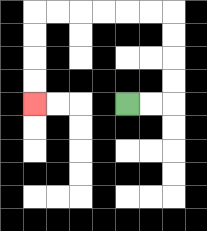{'start': '[5, 4]', 'end': '[1, 4]', 'path_directions': 'R,R,U,U,U,U,L,L,L,L,L,L,D,D,D,D', 'path_coordinates': '[[5, 4], [6, 4], [7, 4], [7, 3], [7, 2], [7, 1], [7, 0], [6, 0], [5, 0], [4, 0], [3, 0], [2, 0], [1, 0], [1, 1], [1, 2], [1, 3], [1, 4]]'}